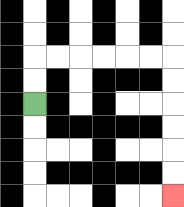{'start': '[1, 4]', 'end': '[7, 8]', 'path_directions': 'U,U,R,R,R,R,R,R,D,D,D,D,D,D', 'path_coordinates': '[[1, 4], [1, 3], [1, 2], [2, 2], [3, 2], [4, 2], [5, 2], [6, 2], [7, 2], [7, 3], [7, 4], [7, 5], [7, 6], [7, 7], [7, 8]]'}